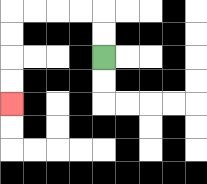{'start': '[4, 2]', 'end': '[0, 4]', 'path_directions': 'U,U,L,L,L,L,D,D,D,D', 'path_coordinates': '[[4, 2], [4, 1], [4, 0], [3, 0], [2, 0], [1, 0], [0, 0], [0, 1], [0, 2], [0, 3], [0, 4]]'}